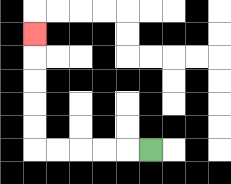{'start': '[6, 6]', 'end': '[1, 1]', 'path_directions': 'L,L,L,L,L,U,U,U,U,U', 'path_coordinates': '[[6, 6], [5, 6], [4, 6], [3, 6], [2, 6], [1, 6], [1, 5], [1, 4], [1, 3], [1, 2], [1, 1]]'}